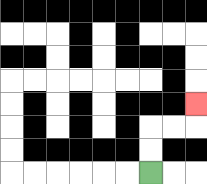{'start': '[6, 7]', 'end': '[8, 4]', 'path_directions': 'U,U,R,R,U', 'path_coordinates': '[[6, 7], [6, 6], [6, 5], [7, 5], [8, 5], [8, 4]]'}